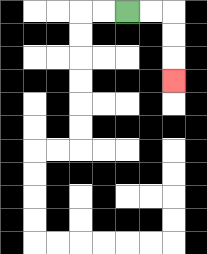{'start': '[5, 0]', 'end': '[7, 3]', 'path_directions': 'R,R,D,D,D', 'path_coordinates': '[[5, 0], [6, 0], [7, 0], [7, 1], [7, 2], [7, 3]]'}